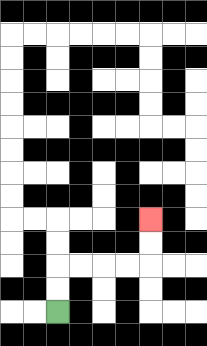{'start': '[2, 13]', 'end': '[6, 9]', 'path_directions': 'U,U,R,R,R,R,U,U', 'path_coordinates': '[[2, 13], [2, 12], [2, 11], [3, 11], [4, 11], [5, 11], [6, 11], [6, 10], [6, 9]]'}